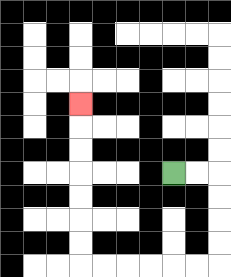{'start': '[7, 7]', 'end': '[3, 4]', 'path_directions': 'R,R,D,D,D,D,L,L,L,L,L,L,U,U,U,U,U,U,U', 'path_coordinates': '[[7, 7], [8, 7], [9, 7], [9, 8], [9, 9], [9, 10], [9, 11], [8, 11], [7, 11], [6, 11], [5, 11], [4, 11], [3, 11], [3, 10], [3, 9], [3, 8], [3, 7], [3, 6], [3, 5], [3, 4]]'}